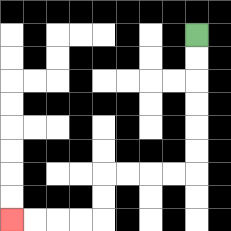{'start': '[8, 1]', 'end': '[0, 9]', 'path_directions': 'D,D,D,D,D,D,L,L,L,L,D,D,L,L,L,L', 'path_coordinates': '[[8, 1], [8, 2], [8, 3], [8, 4], [8, 5], [8, 6], [8, 7], [7, 7], [6, 7], [5, 7], [4, 7], [4, 8], [4, 9], [3, 9], [2, 9], [1, 9], [0, 9]]'}